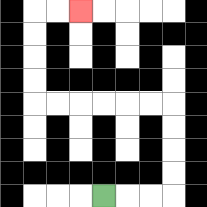{'start': '[4, 8]', 'end': '[3, 0]', 'path_directions': 'R,R,R,U,U,U,U,L,L,L,L,L,L,U,U,U,U,R,R', 'path_coordinates': '[[4, 8], [5, 8], [6, 8], [7, 8], [7, 7], [7, 6], [7, 5], [7, 4], [6, 4], [5, 4], [4, 4], [3, 4], [2, 4], [1, 4], [1, 3], [1, 2], [1, 1], [1, 0], [2, 0], [3, 0]]'}